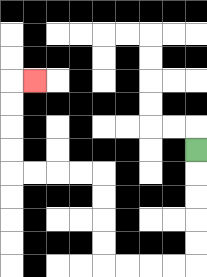{'start': '[8, 6]', 'end': '[1, 3]', 'path_directions': 'D,D,D,D,D,L,L,L,L,U,U,U,U,L,L,L,L,U,U,U,U,R', 'path_coordinates': '[[8, 6], [8, 7], [8, 8], [8, 9], [8, 10], [8, 11], [7, 11], [6, 11], [5, 11], [4, 11], [4, 10], [4, 9], [4, 8], [4, 7], [3, 7], [2, 7], [1, 7], [0, 7], [0, 6], [0, 5], [0, 4], [0, 3], [1, 3]]'}